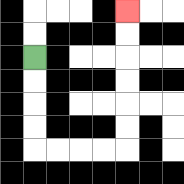{'start': '[1, 2]', 'end': '[5, 0]', 'path_directions': 'D,D,D,D,R,R,R,R,U,U,U,U,U,U', 'path_coordinates': '[[1, 2], [1, 3], [1, 4], [1, 5], [1, 6], [2, 6], [3, 6], [4, 6], [5, 6], [5, 5], [5, 4], [5, 3], [5, 2], [5, 1], [5, 0]]'}